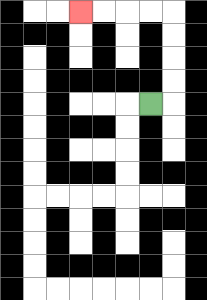{'start': '[6, 4]', 'end': '[3, 0]', 'path_directions': 'R,U,U,U,U,L,L,L,L', 'path_coordinates': '[[6, 4], [7, 4], [7, 3], [7, 2], [7, 1], [7, 0], [6, 0], [5, 0], [4, 0], [3, 0]]'}